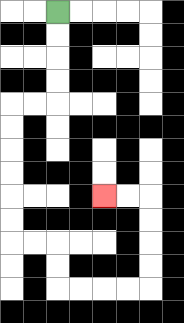{'start': '[2, 0]', 'end': '[4, 8]', 'path_directions': 'D,D,D,D,L,L,D,D,D,D,D,D,R,R,D,D,R,R,R,R,U,U,U,U,L,L', 'path_coordinates': '[[2, 0], [2, 1], [2, 2], [2, 3], [2, 4], [1, 4], [0, 4], [0, 5], [0, 6], [0, 7], [0, 8], [0, 9], [0, 10], [1, 10], [2, 10], [2, 11], [2, 12], [3, 12], [4, 12], [5, 12], [6, 12], [6, 11], [6, 10], [6, 9], [6, 8], [5, 8], [4, 8]]'}